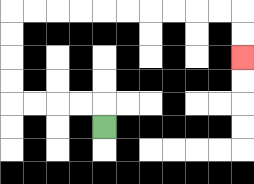{'start': '[4, 5]', 'end': '[10, 2]', 'path_directions': 'U,L,L,L,L,U,U,U,U,R,R,R,R,R,R,R,R,R,R,D,D', 'path_coordinates': '[[4, 5], [4, 4], [3, 4], [2, 4], [1, 4], [0, 4], [0, 3], [0, 2], [0, 1], [0, 0], [1, 0], [2, 0], [3, 0], [4, 0], [5, 0], [6, 0], [7, 0], [8, 0], [9, 0], [10, 0], [10, 1], [10, 2]]'}